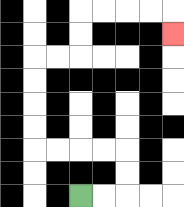{'start': '[3, 8]', 'end': '[7, 1]', 'path_directions': 'R,R,U,U,L,L,L,L,U,U,U,U,R,R,U,U,R,R,R,R,D', 'path_coordinates': '[[3, 8], [4, 8], [5, 8], [5, 7], [5, 6], [4, 6], [3, 6], [2, 6], [1, 6], [1, 5], [1, 4], [1, 3], [1, 2], [2, 2], [3, 2], [3, 1], [3, 0], [4, 0], [5, 0], [6, 0], [7, 0], [7, 1]]'}